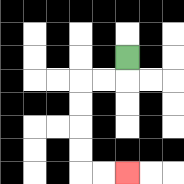{'start': '[5, 2]', 'end': '[5, 7]', 'path_directions': 'D,L,L,D,D,D,D,R,R', 'path_coordinates': '[[5, 2], [5, 3], [4, 3], [3, 3], [3, 4], [3, 5], [3, 6], [3, 7], [4, 7], [5, 7]]'}